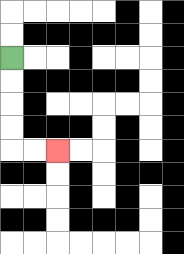{'start': '[0, 2]', 'end': '[2, 6]', 'path_directions': 'D,D,D,D,R,R', 'path_coordinates': '[[0, 2], [0, 3], [0, 4], [0, 5], [0, 6], [1, 6], [2, 6]]'}